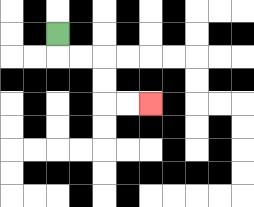{'start': '[2, 1]', 'end': '[6, 4]', 'path_directions': 'D,R,R,D,D,R,R', 'path_coordinates': '[[2, 1], [2, 2], [3, 2], [4, 2], [4, 3], [4, 4], [5, 4], [6, 4]]'}